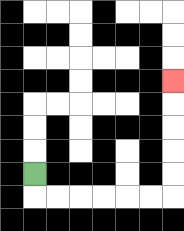{'start': '[1, 7]', 'end': '[7, 3]', 'path_directions': 'D,R,R,R,R,R,R,U,U,U,U,U', 'path_coordinates': '[[1, 7], [1, 8], [2, 8], [3, 8], [4, 8], [5, 8], [6, 8], [7, 8], [7, 7], [7, 6], [7, 5], [7, 4], [7, 3]]'}